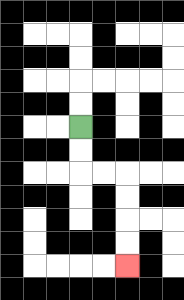{'start': '[3, 5]', 'end': '[5, 11]', 'path_directions': 'D,D,R,R,D,D,D,D', 'path_coordinates': '[[3, 5], [3, 6], [3, 7], [4, 7], [5, 7], [5, 8], [5, 9], [5, 10], [5, 11]]'}